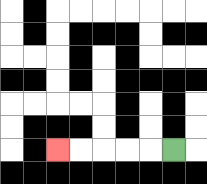{'start': '[7, 6]', 'end': '[2, 6]', 'path_directions': 'L,L,L,L,L', 'path_coordinates': '[[7, 6], [6, 6], [5, 6], [4, 6], [3, 6], [2, 6]]'}